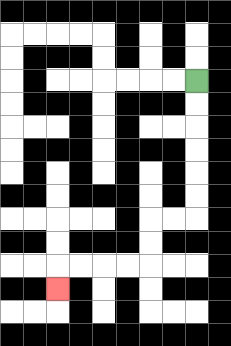{'start': '[8, 3]', 'end': '[2, 12]', 'path_directions': 'D,D,D,D,D,D,L,L,D,D,L,L,L,L,D', 'path_coordinates': '[[8, 3], [8, 4], [8, 5], [8, 6], [8, 7], [8, 8], [8, 9], [7, 9], [6, 9], [6, 10], [6, 11], [5, 11], [4, 11], [3, 11], [2, 11], [2, 12]]'}